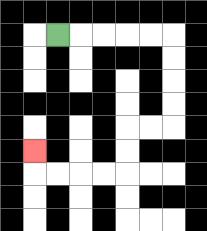{'start': '[2, 1]', 'end': '[1, 6]', 'path_directions': 'R,R,R,R,R,D,D,D,D,L,L,D,D,L,L,L,L,U', 'path_coordinates': '[[2, 1], [3, 1], [4, 1], [5, 1], [6, 1], [7, 1], [7, 2], [7, 3], [7, 4], [7, 5], [6, 5], [5, 5], [5, 6], [5, 7], [4, 7], [3, 7], [2, 7], [1, 7], [1, 6]]'}